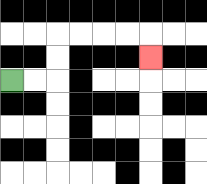{'start': '[0, 3]', 'end': '[6, 2]', 'path_directions': 'R,R,U,U,R,R,R,R,D', 'path_coordinates': '[[0, 3], [1, 3], [2, 3], [2, 2], [2, 1], [3, 1], [4, 1], [5, 1], [6, 1], [6, 2]]'}